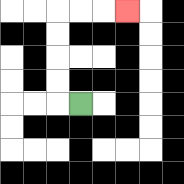{'start': '[3, 4]', 'end': '[5, 0]', 'path_directions': 'L,U,U,U,U,R,R,R', 'path_coordinates': '[[3, 4], [2, 4], [2, 3], [2, 2], [2, 1], [2, 0], [3, 0], [4, 0], [5, 0]]'}